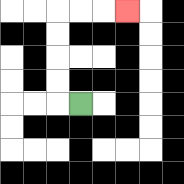{'start': '[3, 4]', 'end': '[5, 0]', 'path_directions': 'L,U,U,U,U,R,R,R', 'path_coordinates': '[[3, 4], [2, 4], [2, 3], [2, 2], [2, 1], [2, 0], [3, 0], [4, 0], [5, 0]]'}